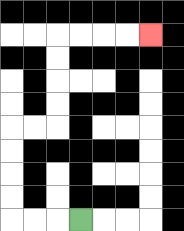{'start': '[3, 9]', 'end': '[6, 1]', 'path_directions': 'L,L,L,U,U,U,U,R,R,U,U,U,U,R,R,R,R', 'path_coordinates': '[[3, 9], [2, 9], [1, 9], [0, 9], [0, 8], [0, 7], [0, 6], [0, 5], [1, 5], [2, 5], [2, 4], [2, 3], [2, 2], [2, 1], [3, 1], [4, 1], [5, 1], [6, 1]]'}